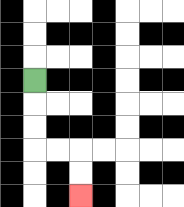{'start': '[1, 3]', 'end': '[3, 8]', 'path_directions': 'D,D,D,R,R,D,D', 'path_coordinates': '[[1, 3], [1, 4], [1, 5], [1, 6], [2, 6], [3, 6], [3, 7], [3, 8]]'}